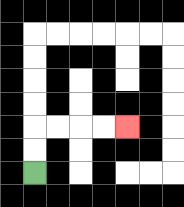{'start': '[1, 7]', 'end': '[5, 5]', 'path_directions': 'U,U,R,R,R,R', 'path_coordinates': '[[1, 7], [1, 6], [1, 5], [2, 5], [3, 5], [4, 5], [5, 5]]'}